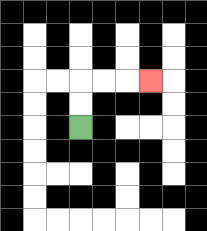{'start': '[3, 5]', 'end': '[6, 3]', 'path_directions': 'U,U,R,R,R', 'path_coordinates': '[[3, 5], [3, 4], [3, 3], [4, 3], [5, 3], [6, 3]]'}